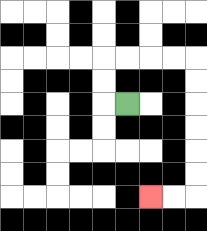{'start': '[5, 4]', 'end': '[6, 8]', 'path_directions': 'L,U,U,R,R,R,R,D,D,D,D,D,D,L,L', 'path_coordinates': '[[5, 4], [4, 4], [4, 3], [4, 2], [5, 2], [6, 2], [7, 2], [8, 2], [8, 3], [8, 4], [8, 5], [8, 6], [8, 7], [8, 8], [7, 8], [6, 8]]'}